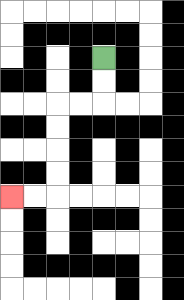{'start': '[4, 2]', 'end': '[0, 8]', 'path_directions': 'D,D,L,L,D,D,D,D,L,L', 'path_coordinates': '[[4, 2], [4, 3], [4, 4], [3, 4], [2, 4], [2, 5], [2, 6], [2, 7], [2, 8], [1, 8], [0, 8]]'}